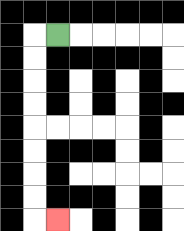{'start': '[2, 1]', 'end': '[2, 9]', 'path_directions': 'L,D,D,D,D,D,D,D,D,R', 'path_coordinates': '[[2, 1], [1, 1], [1, 2], [1, 3], [1, 4], [1, 5], [1, 6], [1, 7], [1, 8], [1, 9], [2, 9]]'}